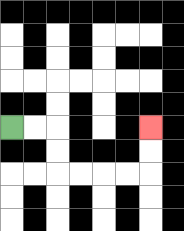{'start': '[0, 5]', 'end': '[6, 5]', 'path_directions': 'R,R,D,D,R,R,R,R,U,U', 'path_coordinates': '[[0, 5], [1, 5], [2, 5], [2, 6], [2, 7], [3, 7], [4, 7], [5, 7], [6, 7], [6, 6], [6, 5]]'}